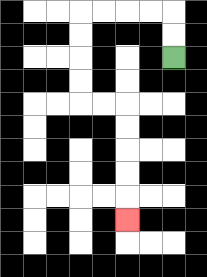{'start': '[7, 2]', 'end': '[5, 9]', 'path_directions': 'U,U,L,L,L,L,D,D,D,D,R,R,D,D,D,D,D', 'path_coordinates': '[[7, 2], [7, 1], [7, 0], [6, 0], [5, 0], [4, 0], [3, 0], [3, 1], [3, 2], [3, 3], [3, 4], [4, 4], [5, 4], [5, 5], [5, 6], [5, 7], [5, 8], [5, 9]]'}